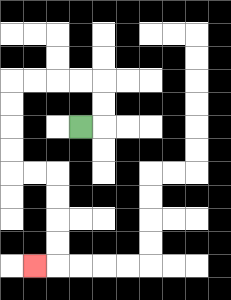{'start': '[3, 5]', 'end': '[1, 11]', 'path_directions': 'R,U,U,L,L,L,L,D,D,D,D,R,R,D,D,D,D,L', 'path_coordinates': '[[3, 5], [4, 5], [4, 4], [4, 3], [3, 3], [2, 3], [1, 3], [0, 3], [0, 4], [0, 5], [0, 6], [0, 7], [1, 7], [2, 7], [2, 8], [2, 9], [2, 10], [2, 11], [1, 11]]'}